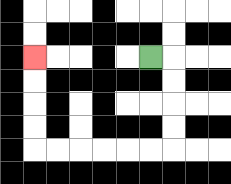{'start': '[6, 2]', 'end': '[1, 2]', 'path_directions': 'R,D,D,D,D,L,L,L,L,L,L,U,U,U,U', 'path_coordinates': '[[6, 2], [7, 2], [7, 3], [7, 4], [7, 5], [7, 6], [6, 6], [5, 6], [4, 6], [3, 6], [2, 6], [1, 6], [1, 5], [1, 4], [1, 3], [1, 2]]'}